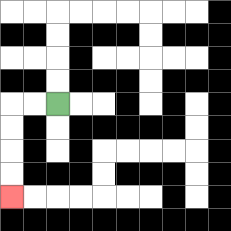{'start': '[2, 4]', 'end': '[0, 8]', 'path_directions': 'L,L,D,D,D,D', 'path_coordinates': '[[2, 4], [1, 4], [0, 4], [0, 5], [0, 6], [0, 7], [0, 8]]'}